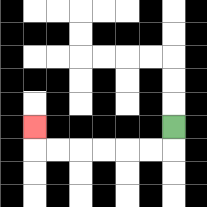{'start': '[7, 5]', 'end': '[1, 5]', 'path_directions': 'D,L,L,L,L,L,L,U', 'path_coordinates': '[[7, 5], [7, 6], [6, 6], [5, 6], [4, 6], [3, 6], [2, 6], [1, 6], [1, 5]]'}